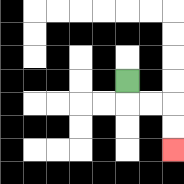{'start': '[5, 3]', 'end': '[7, 6]', 'path_directions': 'D,R,R,D,D', 'path_coordinates': '[[5, 3], [5, 4], [6, 4], [7, 4], [7, 5], [7, 6]]'}